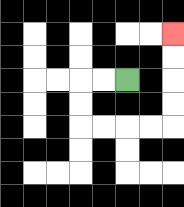{'start': '[5, 3]', 'end': '[7, 1]', 'path_directions': 'L,L,D,D,R,R,R,R,U,U,U,U', 'path_coordinates': '[[5, 3], [4, 3], [3, 3], [3, 4], [3, 5], [4, 5], [5, 5], [6, 5], [7, 5], [7, 4], [7, 3], [7, 2], [7, 1]]'}